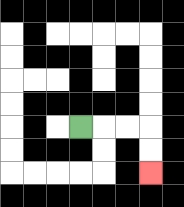{'start': '[3, 5]', 'end': '[6, 7]', 'path_directions': 'R,R,R,D,D', 'path_coordinates': '[[3, 5], [4, 5], [5, 5], [6, 5], [6, 6], [6, 7]]'}